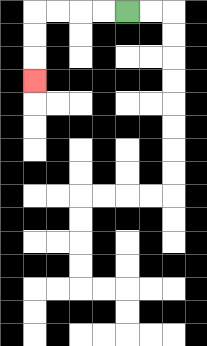{'start': '[5, 0]', 'end': '[1, 3]', 'path_directions': 'L,L,L,L,D,D,D', 'path_coordinates': '[[5, 0], [4, 0], [3, 0], [2, 0], [1, 0], [1, 1], [1, 2], [1, 3]]'}